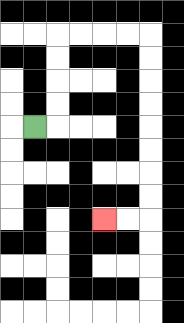{'start': '[1, 5]', 'end': '[4, 9]', 'path_directions': 'R,U,U,U,U,R,R,R,R,D,D,D,D,D,D,D,D,L,L', 'path_coordinates': '[[1, 5], [2, 5], [2, 4], [2, 3], [2, 2], [2, 1], [3, 1], [4, 1], [5, 1], [6, 1], [6, 2], [6, 3], [6, 4], [6, 5], [6, 6], [6, 7], [6, 8], [6, 9], [5, 9], [4, 9]]'}